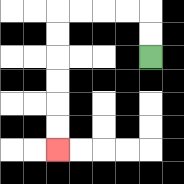{'start': '[6, 2]', 'end': '[2, 6]', 'path_directions': 'U,U,L,L,L,L,D,D,D,D,D,D', 'path_coordinates': '[[6, 2], [6, 1], [6, 0], [5, 0], [4, 0], [3, 0], [2, 0], [2, 1], [2, 2], [2, 3], [2, 4], [2, 5], [2, 6]]'}